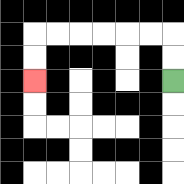{'start': '[7, 3]', 'end': '[1, 3]', 'path_directions': 'U,U,L,L,L,L,L,L,D,D', 'path_coordinates': '[[7, 3], [7, 2], [7, 1], [6, 1], [5, 1], [4, 1], [3, 1], [2, 1], [1, 1], [1, 2], [1, 3]]'}